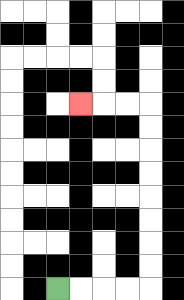{'start': '[2, 12]', 'end': '[3, 4]', 'path_directions': 'R,R,R,R,U,U,U,U,U,U,U,U,L,L,L', 'path_coordinates': '[[2, 12], [3, 12], [4, 12], [5, 12], [6, 12], [6, 11], [6, 10], [6, 9], [6, 8], [6, 7], [6, 6], [6, 5], [6, 4], [5, 4], [4, 4], [3, 4]]'}